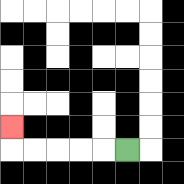{'start': '[5, 6]', 'end': '[0, 5]', 'path_directions': 'L,L,L,L,L,U', 'path_coordinates': '[[5, 6], [4, 6], [3, 6], [2, 6], [1, 6], [0, 6], [0, 5]]'}